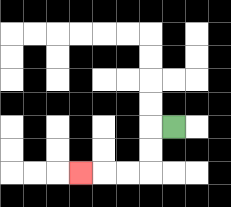{'start': '[7, 5]', 'end': '[3, 7]', 'path_directions': 'L,D,D,L,L,L', 'path_coordinates': '[[7, 5], [6, 5], [6, 6], [6, 7], [5, 7], [4, 7], [3, 7]]'}